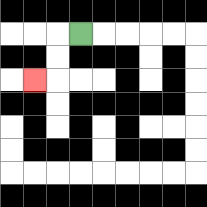{'start': '[3, 1]', 'end': '[1, 3]', 'path_directions': 'L,D,D,L', 'path_coordinates': '[[3, 1], [2, 1], [2, 2], [2, 3], [1, 3]]'}